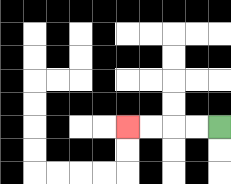{'start': '[9, 5]', 'end': '[5, 5]', 'path_directions': 'L,L,L,L', 'path_coordinates': '[[9, 5], [8, 5], [7, 5], [6, 5], [5, 5]]'}